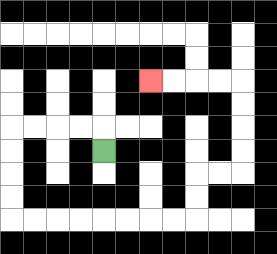{'start': '[4, 6]', 'end': '[6, 3]', 'path_directions': 'U,L,L,L,L,D,D,D,D,R,R,R,R,R,R,R,R,U,U,R,R,U,U,U,U,L,L,L,L', 'path_coordinates': '[[4, 6], [4, 5], [3, 5], [2, 5], [1, 5], [0, 5], [0, 6], [0, 7], [0, 8], [0, 9], [1, 9], [2, 9], [3, 9], [4, 9], [5, 9], [6, 9], [7, 9], [8, 9], [8, 8], [8, 7], [9, 7], [10, 7], [10, 6], [10, 5], [10, 4], [10, 3], [9, 3], [8, 3], [7, 3], [6, 3]]'}